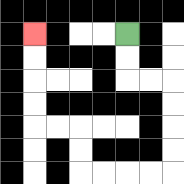{'start': '[5, 1]', 'end': '[1, 1]', 'path_directions': 'D,D,R,R,D,D,D,D,L,L,L,L,U,U,L,L,U,U,U,U', 'path_coordinates': '[[5, 1], [5, 2], [5, 3], [6, 3], [7, 3], [7, 4], [7, 5], [7, 6], [7, 7], [6, 7], [5, 7], [4, 7], [3, 7], [3, 6], [3, 5], [2, 5], [1, 5], [1, 4], [1, 3], [1, 2], [1, 1]]'}